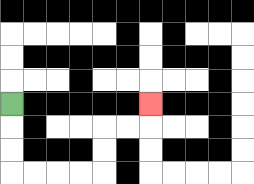{'start': '[0, 4]', 'end': '[6, 4]', 'path_directions': 'D,D,D,R,R,R,R,U,U,R,R,U', 'path_coordinates': '[[0, 4], [0, 5], [0, 6], [0, 7], [1, 7], [2, 7], [3, 7], [4, 7], [4, 6], [4, 5], [5, 5], [6, 5], [6, 4]]'}